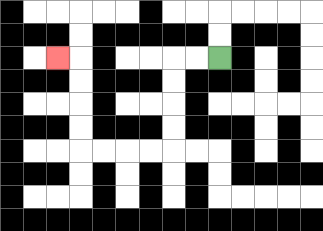{'start': '[9, 2]', 'end': '[2, 2]', 'path_directions': 'L,L,D,D,D,D,L,L,L,L,U,U,U,U,L', 'path_coordinates': '[[9, 2], [8, 2], [7, 2], [7, 3], [7, 4], [7, 5], [7, 6], [6, 6], [5, 6], [4, 6], [3, 6], [3, 5], [3, 4], [3, 3], [3, 2], [2, 2]]'}